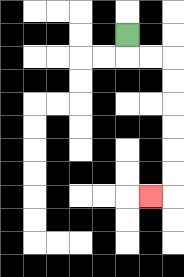{'start': '[5, 1]', 'end': '[6, 8]', 'path_directions': 'D,R,R,D,D,D,D,D,D,L', 'path_coordinates': '[[5, 1], [5, 2], [6, 2], [7, 2], [7, 3], [7, 4], [7, 5], [7, 6], [7, 7], [7, 8], [6, 8]]'}